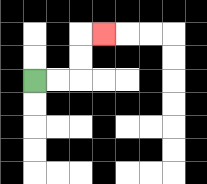{'start': '[1, 3]', 'end': '[4, 1]', 'path_directions': 'R,R,U,U,R', 'path_coordinates': '[[1, 3], [2, 3], [3, 3], [3, 2], [3, 1], [4, 1]]'}